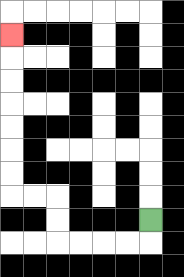{'start': '[6, 9]', 'end': '[0, 1]', 'path_directions': 'D,L,L,L,L,U,U,L,L,U,U,U,U,U,U,U', 'path_coordinates': '[[6, 9], [6, 10], [5, 10], [4, 10], [3, 10], [2, 10], [2, 9], [2, 8], [1, 8], [0, 8], [0, 7], [0, 6], [0, 5], [0, 4], [0, 3], [0, 2], [0, 1]]'}